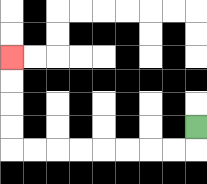{'start': '[8, 5]', 'end': '[0, 2]', 'path_directions': 'D,L,L,L,L,L,L,L,L,U,U,U,U', 'path_coordinates': '[[8, 5], [8, 6], [7, 6], [6, 6], [5, 6], [4, 6], [3, 6], [2, 6], [1, 6], [0, 6], [0, 5], [0, 4], [0, 3], [0, 2]]'}